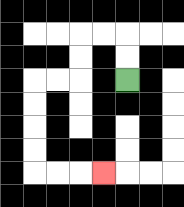{'start': '[5, 3]', 'end': '[4, 7]', 'path_directions': 'U,U,L,L,D,D,L,L,D,D,D,D,R,R,R', 'path_coordinates': '[[5, 3], [5, 2], [5, 1], [4, 1], [3, 1], [3, 2], [3, 3], [2, 3], [1, 3], [1, 4], [1, 5], [1, 6], [1, 7], [2, 7], [3, 7], [4, 7]]'}